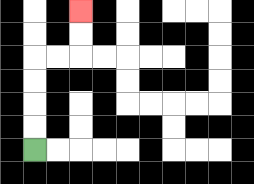{'start': '[1, 6]', 'end': '[3, 0]', 'path_directions': 'U,U,U,U,R,R,U,U', 'path_coordinates': '[[1, 6], [1, 5], [1, 4], [1, 3], [1, 2], [2, 2], [3, 2], [3, 1], [3, 0]]'}